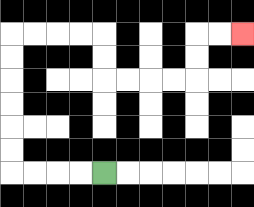{'start': '[4, 7]', 'end': '[10, 1]', 'path_directions': 'L,L,L,L,U,U,U,U,U,U,R,R,R,R,D,D,R,R,R,R,U,U,R,R', 'path_coordinates': '[[4, 7], [3, 7], [2, 7], [1, 7], [0, 7], [0, 6], [0, 5], [0, 4], [0, 3], [0, 2], [0, 1], [1, 1], [2, 1], [3, 1], [4, 1], [4, 2], [4, 3], [5, 3], [6, 3], [7, 3], [8, 3], [8, 2], [8, 1], [9, 1], [10, 1]]'}